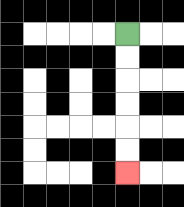{'start': '[5, 1]', 'end': '[5, 7]', 'path_directions': 'D,D,D,D,D,D', 'path_coordinates': '[[5, 1], [5, 2], [5, 3], [5, 4], [5, 5], [5, 6], [5, 7]]'}